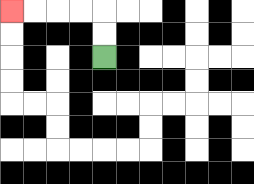{'start': '[4, 2]', 'end': '[0, 0]', 'path_directions': 'U,U,L,L,L,L', 'path_coordinates': '[[4, 2], [4, 1], [4, 0], [3, 0], [2, 0], [1, 0], [0, 0]]'}